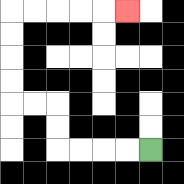{'start': '[6, 6]', 'end': '[5, 0]', 'path_directions': 'L,L,L,L,U,U,L,L,U,U,U,U,R,R,R,R,R', 'path_coordinates': '[[6, 6], [5, 6], [4, 6], [3, 6], [2, 6], [2, 5], [2, 4], [1, 4], [0, 4], [0, 3], [0, 2], [0, 1], [0, 0], [1, 0], [2, 0], [3, 0], [4, 0], [5, 0]]'}